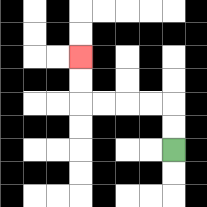{'start': '[7, 6]', 'end': '[3, 2]', 'path_directions': 'U,U,L,L,L,L,U,U', 'path_coordinates': '[[7, 6], [7, 5], [7, 4], [6, 4], [5, 4], [4, 4], [3, 4], [3, 3], [3, 2]]'}